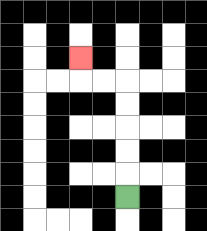{'start': '[5, 8]', 'end': '[3, 2]', 'path_directions': 'U,U,U,U,U,L,L,U', 'path_coordinates': '[[5, 8], [5, 7], [5, 6], [5, 5], [5, 4], [5, 3], [4, 3], [3, 3], [3, 2]]'}